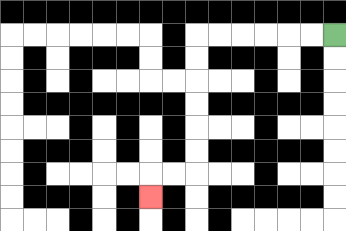{'start': '[14, 1]', 'end': '[6, 8]', 'path_directions': 'L,L,L,L,L,L,D,D,D,D,D,D,L,L,D', 'path_coordinates': '[[14, 1], [13, 1], [12, 1], [11, 1], [10, 1], [9, 1], [8, 1], [8, 2], [8, 3], [8, 4], [8, 5], [8, 6], [8, 7], [7, 7], [6, 7], [6, 8]]'}